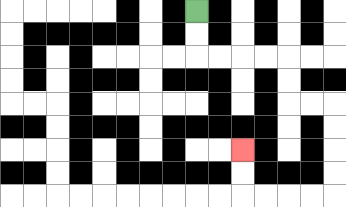{'start': '[8, 0]', 'end': '[10, 6]', 'path_directions': 'D,D,R,R,R,R,D,D,R,R,D,D,D,D,L,L,L,L,U,U', 'path_coordinates': '[[8, 0], [8, 1], [8, 2], [9, 2], [10, 2], [11, 2], [12, 2], [12, 3], [12, 4], [13, 4], [14, 4], [14, 5], [14, 6], [14, 7], [14, 8], [13, 8], [12, 8], [11, 8], [10, 8], [10, 7], [10, 6]]'}